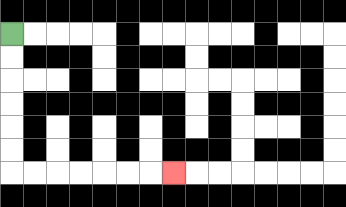{'start': '[0, 1]', 'end': '[7, 7]', 'path_directions': 'D,D,D,D,D,D,R,R,R,R,R,R,R', 'path_coordinates': '[[0, 1], [0, 2], [0, 3], [0, 4], [0, 5], [0, 6], [0, 7], [1, 7], [2, 7], [3, 7], [4, 7], [5, 7], [6, 7], [7, 7]]'}